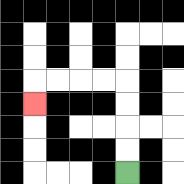{'start': '[5, 7]', 'end': '[1, 4]', 'path_directions': 'U,U,U,U,L,L,L,L,D', 'path_coordinates': '[[5, 7], [5, 6], [5, 5], [5, 4], [5, 3], [4, 3], [3, 3], [2, 3], [1, 3], [1, 4]]'}